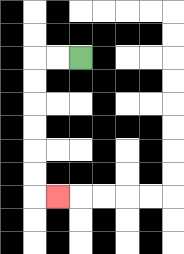{'start': '[3, 2]', 'end': '[2, 8]', 'path_directions': 'L,L,D,D,D,D,D,D,R', 'path_coordinates': '[[3, 2], [2, 2], [1, 2], [1, 3], [1, 4], [1, 5], [1, 6], [1, 7], [1, 8], [2, 8]]'}